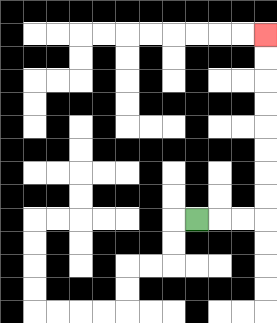{'start': '[8, 9]', 'end': '[11, 1]', 'path_directions': 'R,R,R,U,U,U,U,U,U,U,U', 'path_coordinates': '[[8, 9], [9, 9], [10, 9], [11, 9], [11, 8], [11, 7], [11, 6], [11, 5], [11, 4], [11, 3], [11, 2], [11, 1]]'}